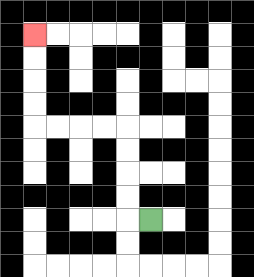{'start': '[6, 9]', 'end': '[1, 1]', 'path_directions': 'L,U,U,U,U,L,L,L,L,U,U,U,U', 'path_coordinates': '[[6, 9], [5, 9], [5, 8], [5, 7], [5, 6], [5, 5], [4, 5], [3, 5], [2, 5], [1, 5], [1, 4], [1, 3], [1, 2], [1, 1]]'}